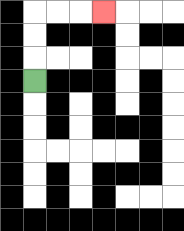{'start': '[1, 3]', 'end': '[4, 0]', 'path_directions': 'U,U,U,R,R,R', 'path_coordinates': '[[1, 3], [1, 2], [1, 1], [1, 0], [2, 0], [3, 0], [4, 0]]'}